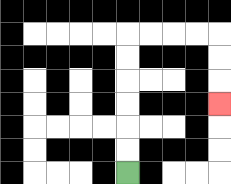{'start': '[5, 7]', 'end': '[9, 4]', 'path_directions': 'U,U,U,U,U,U,R,R,R,R,D,D,D', 'path_coordinates': '[[5, 7], [5, 6], [5, 5], [5, 4], [5, 3], [5, 2], [5, 1], [6, 1], [7, 1], [8, 1], [9, 1], [9, 2], [9, 3], [9, 4]]'}